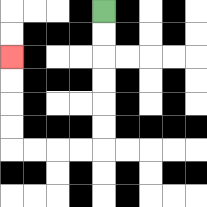{'start': '[4, 0]', 'end': '[0, 2]', 'path_directions': 'D,D,D,D,D,D,L,L,L,L,U,U,U,U', 'path_coordinates': '[[4, 0], [4, 1], [4, 2], [4, 3], [4, 4], [4, 5], [4, 6], [3, 6], [2, 6], [1, 6], [0, 6], [0, 5], [0, 4], [0, 3], [0, 2]]'}